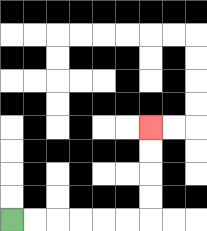{'start': '[0, 9]', 'end': '[6, 5]', 'path_directions': 'R,R,R,R,R,R,U,U,U,U', 'path_coordinates': '[[0, 9], [1, 9], [2, 9], [3, 9], [4, 9], [5, 9], [6, 9], [6, 8], [6, 7], [6, 6], [6, 5]]'}